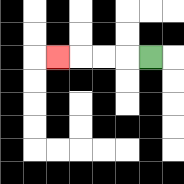{'start': '[6, 2]', 'end': '[2, 2]', 'path_directions': 'L,L,L,L', 'path_coordinates': '[[6, 2], [5, 2], [4, 2], [3, 2], [2, 2]]'}